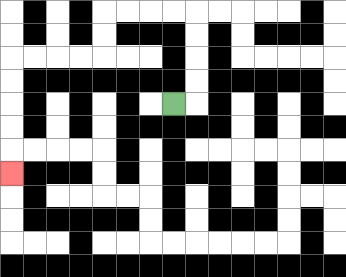{'start': '[7, 4]', 'end': '[0, 7]', 'path_directions': 'R,U,U,U,U,L,L,L,L,D,D,L,L,L,L,D,D,D,D,D', 'path_coordinates': '[[7, 4], [8, 4], [8, 3], [8, 2], [8, 1], [8, 0], [7, 0], [6, 0], [5, 0], [4, 0], [4, 1], [4, 2], [3, 2], [2, 2], [1, 2], [0, 2], [0, 3], [0, 4], [0, 5], [0, 6], [0, 7]]'}